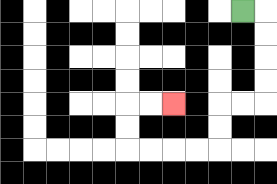{'start': '[10, 0]', 'end': '[7, 4]', 'path_directions': 'R,D,D,D,D,L,L,D,D,L,L,L,L,U,U,R,R', 'path_coordinates': '[[10, 0], [11, 0], [11, 1], [11, 2], [11, 3], [11, 4], [10, 4], [9, 4], [9, 5], [9, 6], [8, 6], [7, 6], [6, 6], [5, 6], [5, 5], [5, 4], [6, 4], [7, 4]]'}